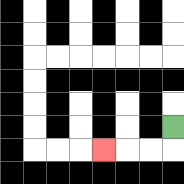{'start': '[7, 5]', 'end': '[4, 6]', 'path_directions': 'D,L,L,L', 'path_coordinates': '[[7, 5], [7, 6], [6, 6], [5, 6], [4, 6]]'}